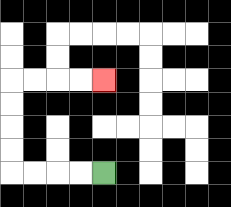{'start': '[4, 7]', 'end': '[4, 3]', 'path_directions': 'L,L,L,L,U,U,U,U,R,R,R,R', 'path_coordinates': '[[4, 7], [3, 7], [2, 7], [1, 7], [0, 7], [0, 6], [0, 5], [0, 4], [0, 3], [1, 3], [2, 3], [3, 3], [4, 3]]'}